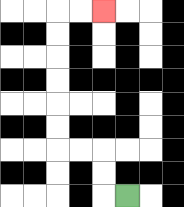{'start': '[5, 8]', 'end': '[4, 0]', 'path_directions': 'L,U,U,L,L,U,U,U,U,U,U,R,R', 'path_coordinates': '[[5, 8], [4, 8], [4, 7], [4, 6], [3, 6], [2, 6], [2, 5], [2, 4], [2, 3], [2, 2], [2, 1], [2, 0], [3, 0], [4, 0]]'}